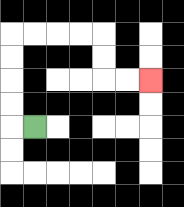{'start': '[1, 5]', 'end': '[6, 3]', 'path_directions': 'L,U,U,U,U,R,R,R,R,D,D,R,R', 'path_coordinates': '[[1, 5], [0, 5], [0, 4], [0, 3], [0, 2], [0, 1], [1, 1], [2, 1], [3, 1], [4, 1], [4, 2], [4, 3], [5, 3], [6, 3]]'}